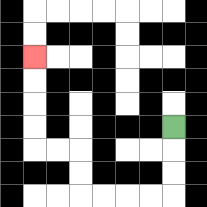{'start': '[7, 5]', 'end': '[1, 2]', 'path_directions': 'D,D,D,L,L,L,L,U,U,L,L,U,U,U,U', 'path_coordinates': '[[7, 5], [7, 6], [7, 7], [7, 8], [6, 8], [5, 8], [4, 8], [3, 8], [3, 7], [3, 6], [2, 6], [1, 6], [1, 5], [1, 4], [1, 3], [1, 2]]'}